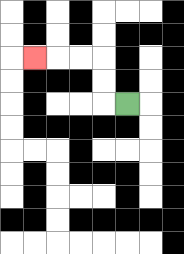{'start': '[5, 4]', 'end': '[1, 2]', 'path_directions': 'L,U,U,L,L,L', 'path_coordinates': '[[5, 4], [4, 4], [4, 3], [4, 2], [3, 2], [2, 2], [1, 2]]'}